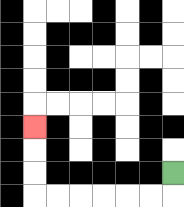{'start': '[7, 7]', 'end': '[1, 5]', 'path_directions': 'D,L,L,L,L,L,L,U,U,U', 'path_coordinates': '[[7, 7], [7, 8], [6, 8], [5, 8], [4, 8], [3, 8], [2, 8], [1, 8], [1, 7], [1, 6], [1, 5]]'}